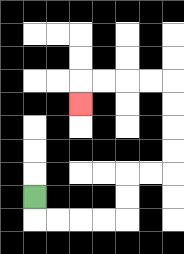{'start': '[1, 8]', 'end': '[3, 4]', 'path_directions': 'D,R,R,R,R,U,U,R,R,U,U,U,U,L,L,L,L,D', 'path_coordinates': '[[1, 8], [1, 9], [2, 9], [3, 9], [4, 9], [5, 9], [5, 8], [5, 7], [6, 7], [7, 7], [7, 6], [7, 5], [7, 4], [7, 3], [6, 3], [5, 3], [4, 3], [3, 3], [3, 4]]'}